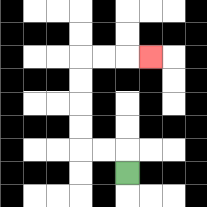{'start': '[5, 7]', 'end': '[6, 2]', 'path_directions': 'U,L,L,U,U,U,U,R,R,R', 'path_coordinates': '[[5, 7], [5, 6], [4, 6], [3, 6], [3, 5], [3, 4], [3, 3], [3, 2], [4, 2], [5, 2], [6, 2]]'}